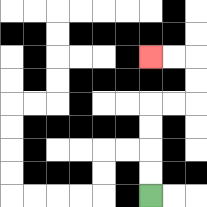{'start': '[6, 8]', 'end': '[6, 2]', 'path_directions': 'U,U,U,U,R,R,U,U,L,L', 'path_coordinates': '[[6, 8], [6, 7], [6, 6], [6, 5], [6, 4], [7, 4], [8, 4], [8, 3], [8, 2], [7, 2], [6, 2]]'}